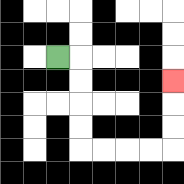{'start': '[2, 2]', 'end': '[7, 3]', 'path_directions': 'R,D,D,D,D,R,R,R,R,U,U,U', 'path_coordinates': '[[2, 2], [3, 2], [3, 3], [3, 4], [3, 5], [3, 6], [4, 6], [5, 6], [6, 6], [7, 6], [7, 5], [7, 4], [7, 3]]'}